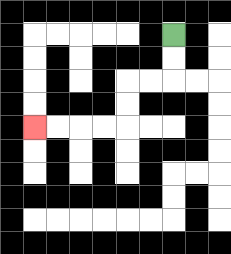{'start': '[7, 1]', 'end': '[1, 5]', 'path_directions': 'D,D,L,L,D,D,L,L,L,L', 'path_coordinates': '[[7, 1], [7, 2], [7, 3], [6, 3], [5, 3], [5, 4], [5, 5], [4, 5], [3, 5], [2, 5], [1, 5]]'}